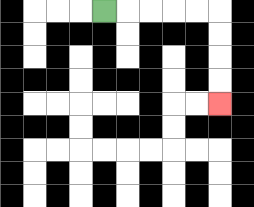{'start': '[4, 0]', 'end': '[9, 4]', 'path_directions': 'R,R,R,R,R,D,D,D,D', 'path_coordinates': '[[4, 0], [5, 0], [6, 0], [7, 0], [8, 0], [9, 0], [9, 1], [9, 2], [9, 3], [9, 4]]'}